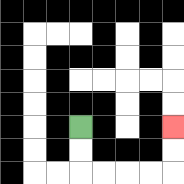{'start': '[3, 5]', 'end': '[7, 5]', 'path_directions': 'D,D,R,R,R,R,U,U', 'path_coordinates': '[[3, 5], [3, 6], [3, 7], [4, 7], [5, 7], [6, 7], [7, 7], [7, 6], [7, 5]]'}